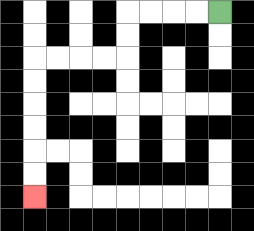{'start': '[9, 0]', 'end': '[1, 8]', 'path_directions': 'L,L,L,L,D,D,L,L,L,L,D,D,D,D,D,D', 'path_coordinates': '[[9, 0], [8, 0], [7, 0], [6, 0], [5, 0], [5, 1], [5, 2], [4, 2], [3, 2], [2, 2], [1, 2], [1, 3], [1, 4], [1, 5], [1, 6], [1, 7], [1, 8]]'}